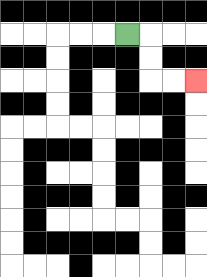{'start': '[5, 1]', 'end': '[8, 3]', 'path_directions': 'R,D,D,R,R', 'path_coordinates': '[[5, 1], [6, 1], [6, 2], [6, 3], [7, 3], [8, 3]]'}